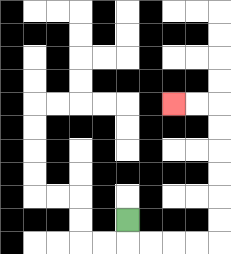{'start': '[5, 9]', 'end': '[7, 4]', 'path_directions': 'D,R,R,R,R,U,U,U,U,U,U,L,L', 'path_coordinates': '[[5, 9], [5, 10], [6, 10], [7, 10], [8, 10], [9, 10], [9, 9], [9, 8], [9, 7], [9, 6], [9, 5], [9, 4], [8, 4], [7, 4]]'}